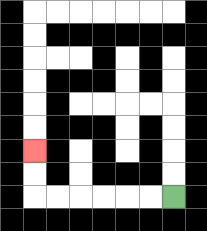{'start': '[7, 8]', 'end': '[1, 6]', 'path_directions': 'L,L,L,L,L,L,U,U', 'path_coordinates': '[[7, 8], [6, 8], [5, 8], [4, 8], [3, 8], [2, 8], [1, 8], [1, 7], [1, 6]]'}